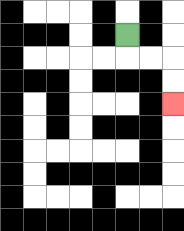{'start': '[5, 1]', 'end': '[7, 4]', 'path_directions': 'D,R,R,D,D', 'path_coordinates': '[[5, 1], [5, 2], [6, 2], [7, 2], [7, 3], [7, 4]]'}